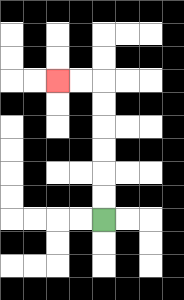{'start': '[4, 9]', 'end': '[2, 3]', 'path_directions': 'U,U,U,U,U,U,L,L', 'path_coordinates': '[[4, 9], [4, 8], [4, 7], [4, 6], [4, 5], [4, 4], [4, 3], [3, 3], [2, 3]]'}